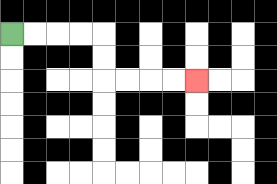{'start': '[0, 1]', 'end': '[8, 3]', 'path_directions': 'R,R,R,R,D,D,R,R,R,R', 'path_coordinates': '[[0, 1], [1, 1], [2, 1], [3, 1], [4, 1], [4, 2], [4, 3], [5, 3], [6, 3], [7, 3], [8, 3]]'}